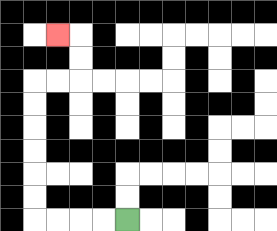{'start': '[5, 9]', 'end': '[2, 1]', 'path_directions': 'L,L,L,L,U,U,U,U,U,U,R,R,U,U,L', 'path_coordinates': '[[5, 9], [4, 9], [3, 9], [2, 9], [1, 9], [1, 8], [1, 7], [1, 6], [1, 5], [1, 4], [1, 3], [2, 3], [3, 3], [3, 2], [3, 1], [2, 1]]'}